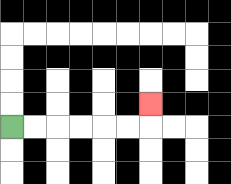{'start': '[0, 5]', 'end': '[6, 4]', 'path_directions': 'R,R,R,R,R,R,U', 'path_coordinates': '[[0, 5], [1, 5], [2, 5], [3, 5], [4, 5], [5, 5], [6, 5], [6, 4]]'}